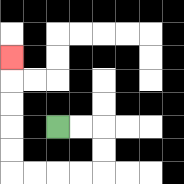{'start': '[2, 5]', 'end': '[0, 2]', 'path_directions': 'R,R,D,D,L,L,L,L,U,U,U,U,U', 'path_coordinates': '[[2, 5], [3, 5], [4, 5], [4, 6], [4, 7], [3, 7], [2, 7], [1, 7], [0, 7], [0, 6], [0, 5], [0, 4], [0, 3], [0, 2]]'}